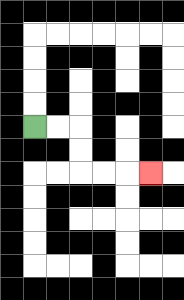{'start': '[1, 5]', 'end': '[6, 7]', 'path_directions': 'R,R,D,D,R,R,R', 'path_coordinates': '[[1, 5], [2, 5], [3, 5], [3, 6], [3, 7], [4, 7], [5, 7], [6, 7]]'}